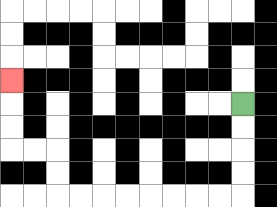{'start': '[10, 4]', 'end': '[0, 3]', 'path_directions': 'D,D,D,D,L,L,L,L,L,L,L,L,U,U,L,L,U,U,U', 'path_coordinates': '[[10, 4], [10, 5], [10, 6], [10, 7], [10, 8], [9, 8], [8, 8], [7, 8], [6, 8], [5, 8], [4, 8], [3, 8], [2, 8], [2, 7], [2, 6], [1, 6], [0, 6], [0, 5], [0, 4], [0, 3]]'}